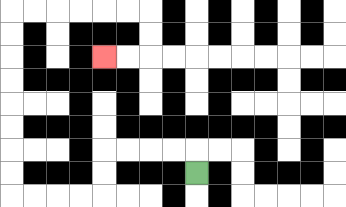{'start': '[8, 7]', 'end': '[4, 2]', 'path_directions': 'U,L,L,L,L,D,D,L,L,L,L,U,U,U,U,U,U,U,U,R,R,R,R,R,R,D,D,L,L', 'path_coordinates': '[[8, 7], [8, 6], [7, 6], [6, 6], [5, 6], [4, 6], [4, 7], [4, 8], [3, 8], [2, 8], [1, 8], [0, 8], [0, 7], [0, 6], [0, 5], [0, 4], [0, 3], [0, 2], [0, 1], [0, 0], [1, 0], [2, 0], [3, 0], [4, 0], [5, 0], [6, 0], [6, 1], [6, 2], [5, 2], [4, 2]]'}